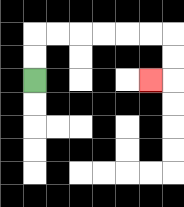{'start': '[1, 3]', 'end': '[6, 3]', 'path_directions': 'U,U,R,R,R,R,R,R,D,D,L', 'path_coordinates': '[[1, 3], [1, 2], [1, 1], [2, 1], [3, 1], [4, 1], [5, 1], [6, 1], [7, 1], [7, 2], [7, 3], [6, 3]]'}